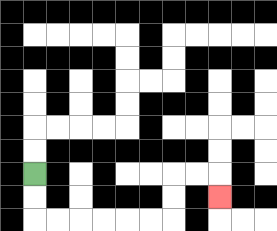{'start': '[1, 7]', 'end': '[9, 8]', 'path_directions': 'D,D,R,R,R,R,R,R,U,U,R,R,D', 'path_coordinates': '[[1, 7], [1, 8], [1, 9], [2, 9], [3, 9], [4, 9], [5, 9], [6, 9], [7, 9], [7, 8], [7, 7], [8, 7], [9, 7], [9, 8]]'}